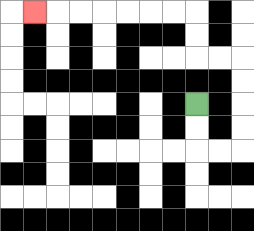{'start': '[8, 4]', 'end': '[1, 0]', 'path_directions': 'D,D,R,R,U,U,U,U,L,L,U,U,L,L,L,L,L,L,L', 'path_coordinates': '[[8, 4], [8, 5], [8, 6], [9, 6], [10, 6], [10, 5], [10, 4], [10, 3], [10, 2], [9, 2], [8, 2], [8, 1], [8, 0], [7, 0], [6, 0], [5, 0], [4, 0], [3, 0], [2, 0], [1, 0]]'}